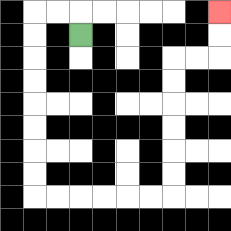{'start': '[3, 1]', 'end': '[9, 0]', 'path_directions': 'U,L,L,D,D,D,D,D,D,D,D,R,R,R,R,R,R,U,U,U,U,U,U,R,R,U,U', 'path_coordinates': '[[3, 1], [3, 0], [2, 0], [1, 0], [1, 1], [1, 2], [1, 3], [1, 4], [1, 5], [1, 6], [1, 7], [1, 8], [2, 8], [3, 8], [4, 8], [5, 8], [6, 8], [7, 8], [7, 7], [7, 6], [7, 5], [7, 4], [7, 3], [7, 2], [8, 2], [9, 2], [9, 1], [9, 0]]'}